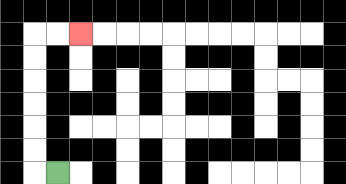{'start': '[2, 7]', 'end': '[3, 1]', 'path_directions': 'L,U,U,U,U,U,U,R,R', 'path_coordinates': '[[2, 7], [1, 7], [1, 6], [1, 5], [1, 4], [1, 3], [1, 2], [1, 1], [2, 1], [3, 1]]'}